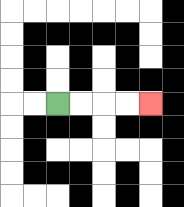{'start': '[2, 4]', 'end': '[6, 4]', 'path_directions': 'R,R,R,R', 'path_coordinates': '[[2, 4], [3, 4], [4, 4], [5, 4], [6, 4]]'}